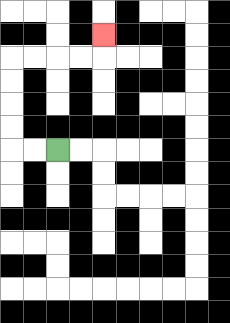{'start': '[2, 6]', 'end': '[4, 1]', 'path_directions': 'L,L,U,U,U,U,R,R,R,R,U', 'path_coordinates': '[[2, 6], [1, 6], [0, 6], [0, 5], [0, 4], [0, 3], [0, 2], [1, 2], [2, 2], [3, 2], [4, 2], [4, 1]]'}